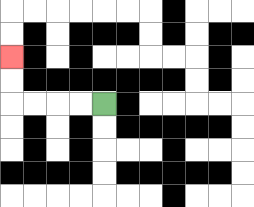{'start': '[4, 4]', 'end': '[0, 2]', 'path_directions': 'L,L,L,L,U,U', 'path_coordinates': '[[4, 4], [3, 4], [2, 4], [1, 4], [0, 4], [0, 3], [0, 2]]'}